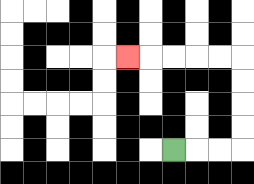{'start': '[7, 6]', 'end': '[5, 2]', 'path_directions': 'R,R,R,U,U,U,U,L,L,L,L,L', 'path_coordinates': '[[7, 6], [8, 6], [9, 6], [10, 6], [10, 5], [10, 4], [10, 3], [10, 2], [9, 2], [8, 2], [7, 2], [6, 2], [5, 2]]'}